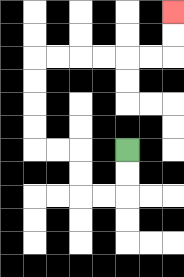{'start': '[5, 6]', 'end': '[7, 0]', 'path_directions': 'D,D,L,L,U,U,L,L,U,U,U,U,R,R,R,R,R,R,U,U', 'path_coordinates': '[[5, 6], [5, 7], [5, 8], [4, 8], [3, 8], [3, 7], [3, 6], [2, 6], [1, 6], [1, 5], [1, 4], [1, 3], [1, 2], [2, 2], [3, 2], [4, 2], [5, 2], [6, 2], [7, 2], [7, 1], [7, 0]]'}